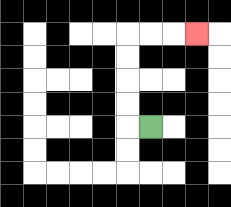{'start': '[6, 5]', 'end': '[8, 1]', 'path_directions': 'L,U,U,U,U,R,R,R', 'path_coordinates': '[[6, 5], [5, 5], [5, 4], [5, 3], [5, 2], [5, 1], [6, 1], [7, 1], [8, 1]]'}